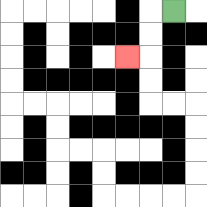{'start': '[7, 0]', 'end': '[5, 2]', 'path_directions': 'L,D,D,L', 'path_coordinates': '[[7, 0], [6, 0], [6, 1], [6, 2], [5, 2]]'}